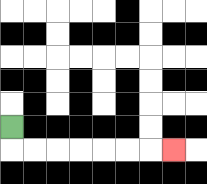{'start': '[0, 5]', 'end': '[7, 6]', 'path_directions': 'D,R,R,R,R,R,R,R', 'path_coordinates': '[[0, 5], [0, 6], [1, 6], [2, 6], [3, 6], [4, 6], [5, 6], [6, 6], [7, 6]]'}